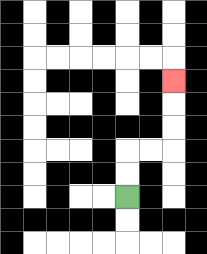{'start': '[5, 8]', 'end': '[7, 3]', 'path_directions': 'U,U,R,R,U,U,U', 'path_coordinates': '[[5, 8], [5, 7], [5, 6], [6, 6], [7, 6], [7, 5], [7, 4], [7, 3]]'}